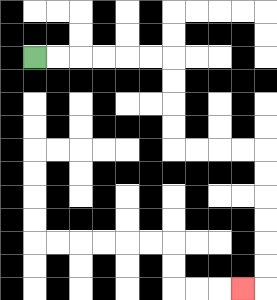{'start': '[1, 2]', 'end': '[10, 12]', 'path_directions': 'R,R,R,R,R,R,D,D,D,D,R,R,R,R,D,D,D,D,D,D,L', 'path_coordinates': '[[1, 2], [2, 2], [3, 2], [4, 2], [5, 2], [6, 2], [7, 2], [7, 3], [7, 4], [7, 5], [7, 6], [8, 6], [9, 6], [10, 6], [11, 6], [11, 7], [11, 8], [11, 9], [11, 10], [11, 11], [11, 12], [10, 12]]'}